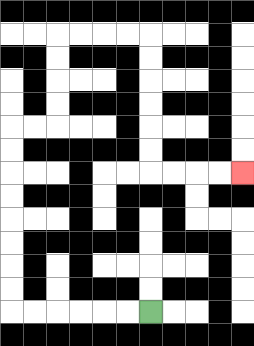{'start': '[6, 13]', 'end': '[10, 7]', 'path_directions': 'L,L,L,L,L,L,U,U,U,U,U,U,U,U,R,R,U,U,U,U,R,R,R,R,D,D,D,D,D,D,R,R,R,R', 'path_coordinates': '[[6, 13], [5, 13], [4, 13], [3, 13], [2, 13], [1, 13], [0, 13], [0, 12], [0, 11], [0, 10], [0, 9], [0, 8], [0, 7], [0, 6], [0, 5], [1, 5], [2, 5], [2, 4], [2, 3], [2, 2], [2, 1], [3, 1], [4, 1], [5, 1], [6, 1], [6, 2], [6, 3], [6, 4], [6, 5], [6, 6], [6, 7], [7, 7], [8, 7], [9, 7], [10, 7]]'}